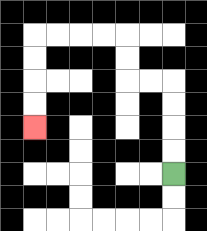{'start': '[7, 7]', 'end': '[1, 5]', 'path_directions': 'U,U,U,U,L,L,U,U,L,L,L,L,D,D,D,D', 'path_coordinates': '[[7, 7], [7, 6], [7, 5], [7, 4], [7, 3], [6, 3], [5, 3], [5, 2], [5, 1], [4, 1], [3, 1], [2, 1], [1, 1], [1, 2], [1, 3], [1, 4], [1, 5]]'}